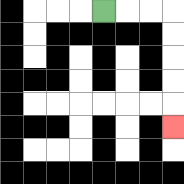{'start': '[4, 0]', 'end': '[7, 5]', 'path_directions': 'R,R,R,D,D,D,D,D', 'path_coordinates': '[[4, 0], [5, 0], [6, 0], [7, 0], [7, 1], [7, 2], [7, 3], [7, 4], [7, 5]]'}